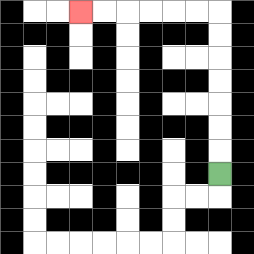{'start': '[9, 7]', 'end': '[3, 0]', 'path_directions': 'U,U,U,U,U,U,U,L,L,L,L,L,L', 'path_coordinates': '[[9, 7], [9, 6], [9, 5], [9, 4], [9, 3], [9, 2], [9, 1], [9, 0], [8, 0], [7, 0], [6, 0], [5, 0], [4, 0], [3, 0]]'}